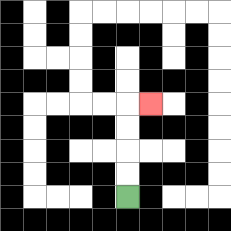{'start': '[5, 8]', 'end': '[6, 4]', 'path_directions': 'U,U,U,U,R', 'path_coordinates': '[[5, 8], [5, 7], [5, 6], [5, 5], [5, 4], [6, 4]]'}